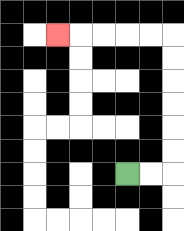{'start': '[5, 7]', 'end': '[2, 1]', 'path_directions': 'R,R,U,U,U,U,U,U,L,L,L,L,L', 'path_coordinates': '[[5, 7], [6, 7], [7, 7], [7, 6], [7, 5], [7, 4], [7, 3], [7, 2], [7, 1], [6, 1], [5, 1], [4, 1], [3, 1], [2, 1]]'}